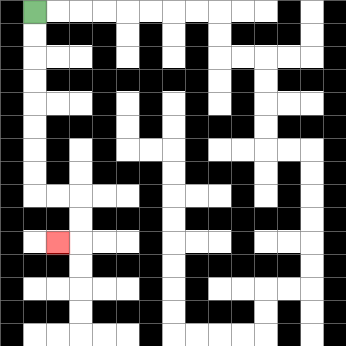{'start': '[1, 0]', 'end': '[2, 10]', 'path_directions': 'D,D,D,D,D,D,D,D,R,R,D,D,L', 'path_coordinates': '[[1, 0], [1, 1], [1, 2], [1, 3], [1, 4], [1, 5], [1, 6], [1, 7], [1, 8], [2, 8], [3, 8], [3, 9], [3, 10], [2, 10]]'}